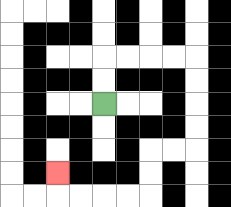{'start': '[4, 4]', 'end': '[2, 7]', 'path_directions': 'U,U,R,R,R,R,D,D,D,D,L,L,D,D,L,L,L,L,U', 'path_coordinates': '[[4, 4], [4, 3], [4, 2], [5, 2], [6, 2], [7, 2], [8, 2], [8, 3], [8, 4], [8, 5], [8, 6], [7, 6], [6, 6], [6, 7], [6, 8], [5, 8], [4, 8], [3, 8], [2, 8], [2, 7]]'}